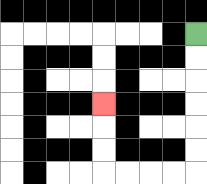{'start': '[8, 1]', 'end': '[4, 4]', 'path_directions': 'D,D,D,D,D,D,L,L,L,L,U,U,U', 'path_coordinates': '[[8, 1], [8, 2], [8, 3], [8, 4], [8, 5], [8, 6], [8, 7], [7, 7], [6, 7], [5, 7], [4, 7], [4, 6], [4, 5], [4, 4]]'}